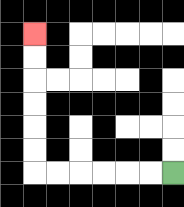{'start': '[7, 7]', 'end': '[1, 1]', 'path_directions': 'L,L,L,L,L,L,U,U,U,U,U,U', 'path_coordinates': '[[7, 7], [6, 7], [5, 7], [4, 7], [3, 7], [2, 7], [1, 7], [1, 6], [1, 5], [1, 4], [1, 3], [1, 2], [1, 1]]'}